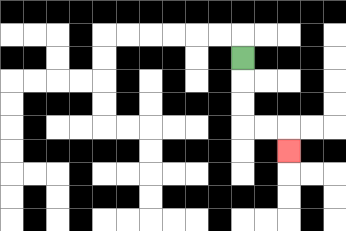{'start': '[10, 2]', 'end': '[12, 6]', 'path_directions': 'D,D,D,R,R,D', 'path_coordinates': '[[10, 2], [10, 3], [10, 4], [10, 5], [11, 5], [12, 5], [12, 6]]'}